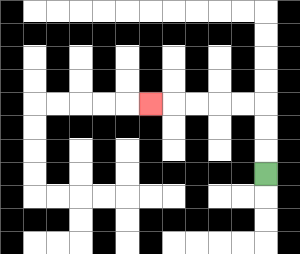{'start': '[11, 7]', 'end': '[6, 4]', 'path_directions': 'U,U,U,L,L,L,L,L', 'path_coordinates': '[[11, 7], [11, 6], [11, 5], [11, 4], [10, 4], [9, 4], [8, 4], [7, 4], [6, 4]]'}